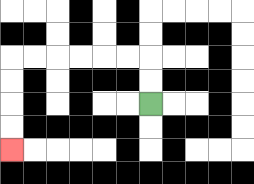{'start': '[6, 4]', 'end': '[0, 6]', 'path_directions': 'U,U,L,L,L,L,L,L,D,D,D,D', 'path_coordinates': '[[6, 4], [6, 3], [6, 2], [5, 2], [4, 2], [3, 2], [2, 2], [1, 2], [0, 2], [0, 3], [0, 4], [0, 5], [0, 6]]'}